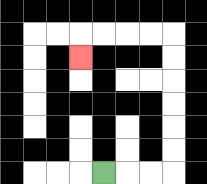{'start': '[4, 7]', 'end': '[3, 2]', 'path_directions': 'R,R,R,U,U,U,U,U,U,L,L,L,L,D', 'path_coordinates': '[[4, 7], [5, 7], [6, 7], [7, 7], [7, 6], [7, 5], [7, 4], [7, 3], [7, 2], [7, 1], [6, 1], [5, 1], [4, 1], [3, 1], [3, 2]]'}